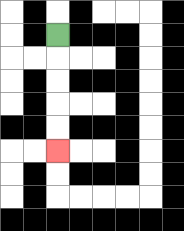{'start': '[2, 1]', 'end': '[2, 6]', 'path_directions': 'D,D,D,D,D', 'path_coordinates': '[[2, 1], [2, 2], [2, 3], [2, 4], [2, 5], [2, 6]]'}